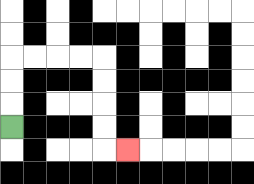{'start': '[0, 5]', 'end': '[5, 6]', 'path_directions': 'U,U,U,R,R,R,R,D,D,D,D,R', 'path_coordinates': '[[0, 5], [0, 4], [0, 3], [0, 2], [1, 2], [2, 2], [3, 2], [4, 2], [4, 3], [4, 4], [4, 5], [4, 6], [5, 6]]'}